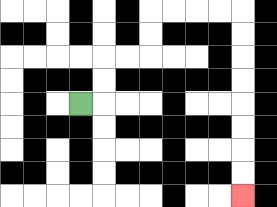{'start': '[3, 4]', 'end': '[10, 8]', 'path_directions': 'R,U,U,R,R,U,U,R,R,R,R,D,D,D,D,D,D,D,D', 'path_coordinates': '[[3, 4], [4, 4], [4, 3], [4, 2], [5, 2], [6, 2], [6, 1], [6, 0], [7, 0], [8, 0], [9, 0], [10, 0], [10, 1], [10, 2], [10, 3], [10, 4], [10, 5], [10, 6], [10, 7], [10, 8]]'}